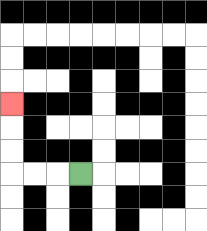{'start': '[3, 7]', 'end': '[0, 4]', 'path_directions': 'L,L,L,U,U,U', 'path_coordinates': '[[3, 7], [2, 7], [1, 7], [0, 7], [0, 6], [0, 5], [0, 4]]'}